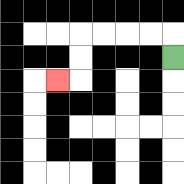{'start': '[7, 2]', 'end': '[2, 3]', 'path_directions': 'U,L,L,L,L,D,D,L', 'path_coordinates': '[[7, 2], [7, 1], [6, 1], [5, 1], [4, 1], [3, 1], [3, 2], [3, 3], [2, 3]]'}